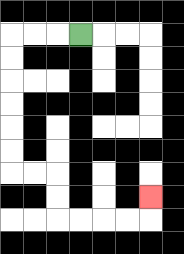{'start': '[3, 1]', 'end': '[6, 8]', 'path_directions': 'L,L,L,D,D,D,D,D,D,R,R,D,D,R,R,R,R,U', 'path_coordinates': '[[3, 1], [2, 1], [1, 1], [0, 1], [0, 2], [0, 3], [0, 4], [0, 5], [0, 6], [0, 7], [1, 7], [2, 7], [2, 8], [2, 9], [3, 9], [4, 9], [5, 9], [6, 9], [6, 8]]'}